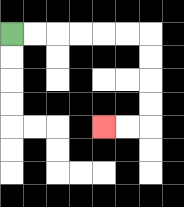{'start': '[0, 1]', 'end': '[4, 5]', 'path_directions': 'R,R,R,R,R,R,D,D,D,D,L,L', 'path_coordinates': '[[0, 1], [1, 1], [2, 1], [3, 1], [4, 1], [5, 1], [6, 1], [6, 2], [6, 3], [6, 4], [6, 5], [5, 5], [4, 5]]'}